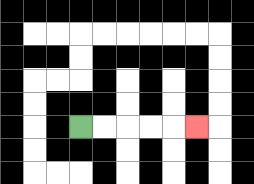{'start': '[3, 5]', 'end': '[8, 5]', 'path_directions': 'R,R,R,R,R', 'path_coordinates': '[[3, 5], [4, 5], [5, 5], [6, 5], [7, 5], [8, 5]]'}